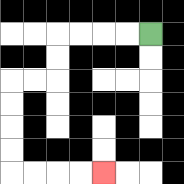{'start': '[6, 1]', 'end': '[4, 7]', 'path_directions': 'L,L,L,L,D,D,L,L,D,D,D,D,R,R,R,R', 'path_coordinates': '[[6, 1], [5, 1], [4, 1], [3, 1], [2, 1], [2, 2], [2, 3], [1, 3], [0, 3], [0, 4], [0, 5], [0, 6], [0, 7], [1, 7], [2, 7], [3, 7], [4, 7]]'}